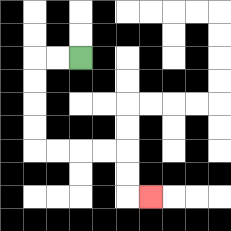{'start': '[3, 2]', 'end': '[6, 8]', 'path_directions': 'L,L,D,D,D,D,R,R,R,R,D,D,R', 'path_coordinates': '[[3, 2], [2, 2], [1, 2], [1, 3], [1, 4], [1, 5], [1, 6], [2, 6], [3, 6], [4, 6], [5, 6], [5, 7], [5, 8], [6, 8]]'}